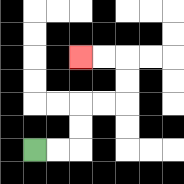{'start': '[1, 6]', 'end': '[3, 2]', 'path_directions': 'R,R,U,U,R,R,U,U,L,L', 'path_coordinates': '[[1, 6], [2, 6], [3, 6], [3, 5], [3, 4], [4, 4], [5, 4], [5, 3], [5, 2], [4, 2], [3, 2]]'}